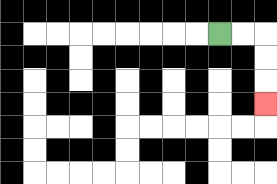{'start': '[9, 1]', 'end': '[11, 4]', 'path_directions': 'R,R,D,D,D', 'path_coordinates': '[[9, 1], [10, 1], [11, 1], [11, 2], [11, 3], [11, 4]]'}